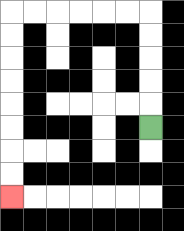{'start': '[6, 5]', 'end': '[0, 8]', 'path_directions': 'U,U,U,U,U,L,L,L,L,L,L,D,D,D,D,D,D,D,D', 'path_coordinates': '[[6, 5], [6, 4], [6, 3], [6, 2], [6, 1], [6, 0], [5, 0], [4, 0], [3, 0], [2, 0], [1, 0], [0, 0], [0, 1], [0, 2], [0, 3], [0, 4], [0, 5], [0, 6], [0, 7], [0, 8]]'}